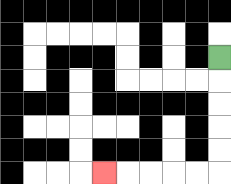{'start': '[9, 2]', 'end': '[4, 7]', 'path_directions': 'D,D,D,D,D,L,L,L,L,L', 'path_coordinates': '[[9, 2], [9, 3], [9, 4], [9, 5], [9, 6], [9, 7], [8, 7], [7, 7], [6, 7], [5, 7], [4, 7]]'}